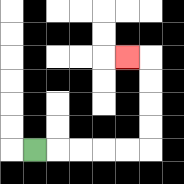{'start': '[1, 6]', 'end': '[5, 2]', 'path_directions': 'R,R,R,R,R,U,U,U,U,L', 'path_coordinates': '[[1, 6], [2, 6], [3, 6], [4, 6], [5, 6], [6, 6], [6, 5], [6, 4], [6, 3], [6, 2], [5, 2]]'}